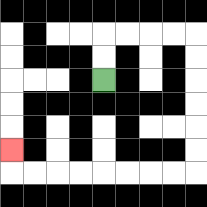{'start': '[4, 3]', 'end': '[0, 6]', 'path_directions': 'U,U,R,R,R,R,D,D,D,D,D,D,L,L,L,L,L,L,L,L,U', 'path_coordinates': '[[4, 3], [4, 2], [4, 1], [5, 1], [6, 1], [7, 1], [8, 1], [8, 2], [8, 3], [8, 4], [8, 5], [8, 6], [8, 7], [7, 7], [6, 7], [5, 7], [4, 7], [3, 7], [2, 7], [1, 7], [0, 7], [0, 6]]'}